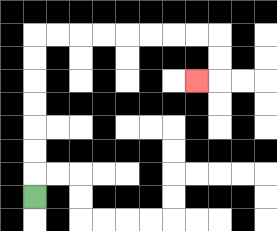{'start': '[1, 8]', 'end': '[8, 3]', 'path_directions': 'U,U,U,U,U,U,U,R,R,R,R,R,R,R,R,D,D,L', 'path_coordinates': '[[1, 8], [1, 7], [1, 6], [1, 5], [1, 4], [1, 3], [1, 2], [1, 1], [2, 1], [3, 1], [4, 1], [5, 1], [6, 1], [7, 1], [8, 1], [9, 1], [9, 2], [9, 3], [8, 3]]'}